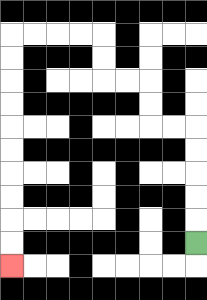{'start': '[8, 10]', 'end': '[0, 11]', 'path_directions': 'U,U,U,U,U,L,L,U,U,L,L,U,U,L,L,L,L,D,D,D,D,D,D,D,D,D,D', 'path_coordinates': '[[8, 10], [8, 9], [8, 8], [8, 7], [8, 6], [8, 5], [7, 5], [6, 5], [6, 4], [6, 3], [5, 3], [4, 3], [4, 2], [4, 1], [3, 1], [2, 1], [1, 1], [0, 1], [0, 2], [0, 3], [0, 4], [0, 5], [0, 6], [0, 7], [0, 8], [0, 9], [0, 10], [0, 11]]'}